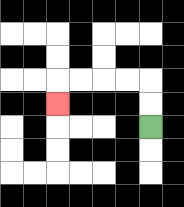{'start': '[6, 5]', 'end': '[2, 4]', 'path_directions': 'U,U,L,L,L,L,D', 'path_coordinates': '[[6, 5], [6, 4], [6, 3], [5, 3], [4, 3], [3, 3], [2, 3], [2, 4]]'}